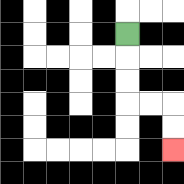{'start': '[5, 1]', 'end': '[7, 6]', 'path_directions': 'D,D,D,R,R,D,D', 'path_coordinates': '[[5, 1], [5, 2], [5, 3], [5, 4], [6, 4], [7, 4], [7, 5], [7, 6]]'}